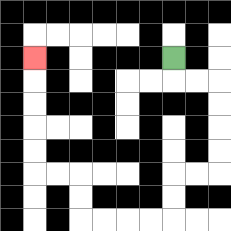{'start': '[7, 2]', 'end': '[1, 2]', 'path_directions': 'D,R,R,D,D,D,D,L,L,D,D,L,L,L,L,U,U,L,L,U,U,U,U,U', 'path_coordinates': '[[7, 2], [7, 3], [8, 3], [9, 3], [9, 4], [9, 5], [9, 6], [9, 7], [8, 7], [7, 7], [7, 8], [7, 9], [6, 9], [5, 9], [4, 9], [3, 9], [3, 8], [3, 7], [2, 7], [1, 7], [1, 6], [1, 5], [1, 4], [1, 3], [1, 2]]'}